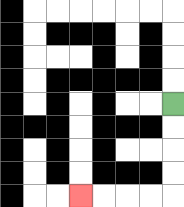{'start': '[7, 4]', 'end': '[3, 8]', 'path_directions': 'D,D,D,D,L,L,L,L', 'path_coordinates': '[[7, 4], [7, 5], [7, 6], [7, 7], [7, 8], [6, 8], [5, 8], [4, 8], [3, 8]]'}